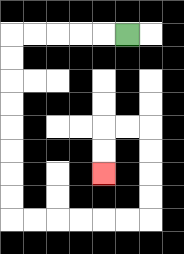{'start': '[5, 1]', 'end': '[4, 7]', 'path_directions': 'L,L,L,L,L,D,D,D,D,D,D,D,D,R,R,R,R,R,R,U,U,U,U,L,L,D,D', 'path_coordinates': '[[5, 1], [4, 1], [3, 1], [2, 1], [1, 1], [0, 1], [0, 2], [0, 3], [0, 4], [0, 5], [0, 6], [0, 7], [0, 8], [0, 9], [1, 9], [2, 9], [3, 9], [4, 9], [5, 9], [6, 9], [6, 8], [6, 7], [6, 6], [6, 5], [5, 5], [4, 5], [4, 6], [4, 7]]'}